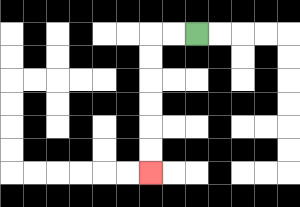{'start': '[8, 1]', 'end': '[6, 7]', 'path_directions': 'L,L,D,D,D,D,D,D', 'path_coordinates': '[[8, 1], [7, 1], [6, 1], [6, 2], [6, 3], [6, 4], [6, 5], [6, 6], [6, 7]]'}